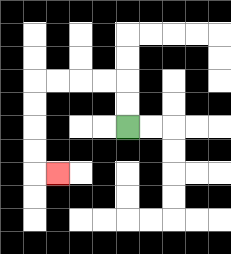{'start': '[5, 5]', 'end': '[2, 7]', 'path_directions': 'U,U,L,L,L,L,D,D,D,D,R', 'path_coordinates': '[[5, 5], [5, 4], [5, 3], [4, 3], [3, 3], [2, 3], [1, 3], [1, 4], [1, 5], [1, 6], [1, 7], [2, 7]]'}